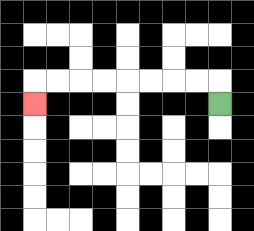{'start': '[9, 4]', 'end': '[1, 4]', 'path_directions': 'U,L,L,L,L,L,L,L,L,D', 'path_coordinates': '[[9, 4], [9, 3], [8, 3], [7, 3], [6, 3], [5, 3], [4, 3], [3, 3], [2, 3], [1, 3], [1, 4]]'}